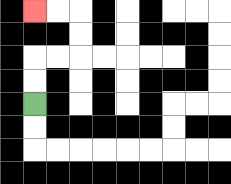{'start': '[1, 4]', 'end': '[1, 0]', 'path_directions': 'U,U,R,R,U,U,L,L', 'path_coordinates': '[[1, 4], [1, 3], [1, 2], [2, 2], [3, 2], [3, 1], [3, 0], [2, 0], [1, 0]]'}